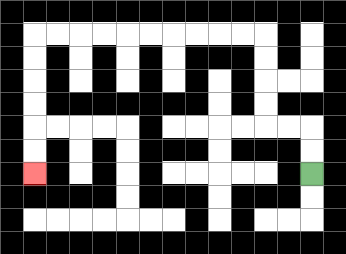{'start': '[13, 7]', 'end': '[1, 7]', 'path_directions': 'U,U,L,L,U,U,U,U,L,L,L,L,L,L,L,L,L,L,D,D,D,D,D,D', 'path_coordinates': '[[13, 7], [13, 6], [13, 5], [12, 5], [11, 5], [11, 4], [11, 3], [11, 2], [11, 1], [10, 1], [9, 1], [8, 1], [7, 1], [6, 1], [5, 1], [4, 1], [3, 1], [2, 1], [1, 1], [1, 2], [1, 3], [1, 4], [1, 5], [1, 6], [1, 7]]'}